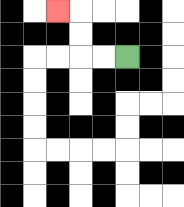{'start': '[5, 2]', 'end': '[2, 0]', 'path_directions': 'L,L,U,U,L', 'path_coordinates': '[[5, 2], [4, 2], [3, 2], [3, 1], [3, 0], [2, 0]]'}